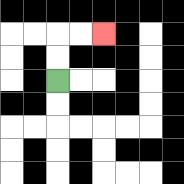{'start': '[2, 3]', 'end': '[4, 1]', 'path_directions': 'U,U,R,R', 'path_coordinates': '[[2, 3], [2, 2], [2, 1], [3, 1], [4, 1]]'}